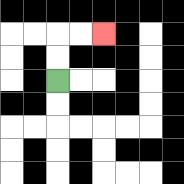{'start': '[2, 3]', 'end': '[4, 1]', 'path_directions': 'U,U,R,R', 'path_coordinates': '[[2, 3], [2, 2], [2, 1], [3, 1], [4, 1]]'}